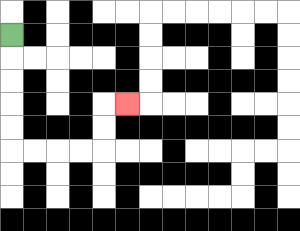{'start': '[0, 1]', 'end': '[5, 4]', 'path_directions': 'D,D,D,D,D,R,R,R,R,U,U,R', 'path_coordinates': '[[0, 1], [0, 2], [0, 3], [0, 4], [0, 5], [0, 6], [1, 6], [2, 6], [3, 6], [4, 6], [4, 5], [4, 4], [5, 4]]'}